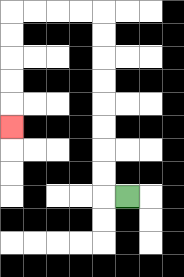{'start': '[5, 8]', 'end': '[0, 5]', 'path_directions': 'L,U,U,U,U,U,U,U,U,L,L,L,L,D,D,D,D,D', 'path_coordinates': '[[5, 8], [4, 8], [4, 7], [4, 6], [4, 5], [4, 4], [4, 3], [4, 2], [4, 1], [4, 0], [3, 0], [2, 0], [1, 0], [0, 0], [0, 1], [0, 2], [0, 3], [0, 4], [0, 5]]'}